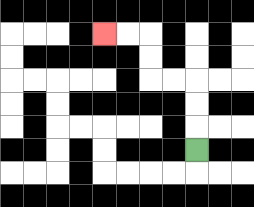{'start': '[8, 6]', 'end': '[4, 1]', 'path_directions': 'U,U,U,L,L,U,U,L,L', 'path_coordinates': '[[8, 6], [8, 5], [8, 4], [8, 3], [7, 3], [6, 3], [6, 2], [6, 1], [5, 1], [4, 1]]'}